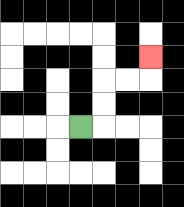{'start': '[3, 5]', 'end': '[6, 2]', 'path_directions': 'R,U,U,R,R,U', 'path_coordinates': '[[3, 5], [4, 5], [4, 4], [4, 3], [5, 3], [6, 3], [6, 2]]'}